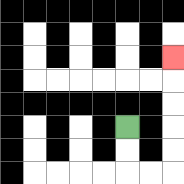{'start': '[5, 5]', 'end': '[7, 2]', 'path_directions': 'D,D,R,R,U,U,U,U,U', 'path_coordinates': '[[5, 5], [5, 6], [5, 7], [6, 7], [7, 7], [7, 6], [7, 5], [7, 4], [7, 3], [7, 2]]'}